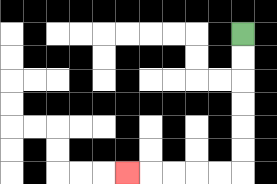{'start': '[10, 1]', 'end': '[5, 7]', 'path_directions': 'D,D,D,D,D,D,L,L,L,L,L', 'path_coordinates': '[[10, 1], [10, 2], [10, 3], [10, 4], [10, 5], [10, 6], [10, 7], [9, 7], [8, 7], [7, 7], [6, 7], [5, 7]]'}